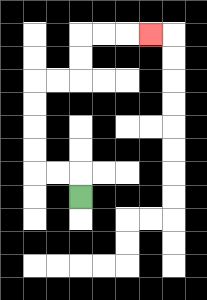{'start': '[3, 8]', 'end': '[6, 1]', 'path_directions': 'U,L,L,U,U,U,U,R,R,U,U,R,R,R', 'path_coordinates': '[[3, 8], [3, 7], [2, 7], [1, 7], [1, 6], [1, 5], [1, 4], [1, 3], [2, 3], [3, 3], [3, 2], [3, 1], [4, 1], [5, 1], [6, 1]]'}